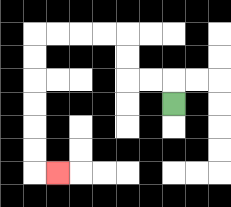{'start': '[7, 4]', 'end': '[2, 7]', 'path_directions': 'U,L,L,U,U,L,L,L,L,D,D,D,D,D,D,R', 'path_coordinates': '[[7, 4], [7, 3], [6, 3], [5, 3], [5, 2], [5, 1], [4, 1], [3, 1], [2, 1], [1, 1], [1, 2], [1, 3], [1, 4], [1, 5], [1, 6], [1, 7], [2, 7]]'}